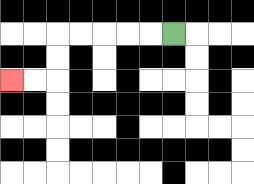{'start': '[7, 1]', 'end': '[0, 3]', 'path_directions': 'L,L,L,L,L,D,D,L,L', 'path_coordinates': '[[7, 1], [6, 1], [5, 1], [4, 1], [3, 1], [2, 1], [2, 2], [2, 3], [1, 3], [0, 3]]'}